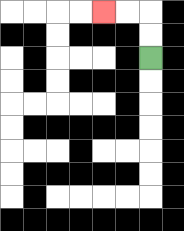{'start': '[6, 2]', 'end': '[4, 0]', 'path_directions': 'U,U,L,L', 'path_coordinates': '[[6, 2], [6, 1], [6, 0], [5, 0], [4, 0]]'}